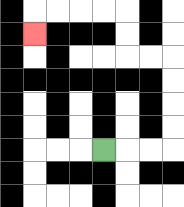{'start': '[4, 6]', 'end': '[1, 1]', 'path_directions': 'R,R,R,U,U,U,U,L,L,U,U,L,L,L,L,D', 'path_coordinates': '[[4, 6], [5, 6], [6, 6], [7, 6], [7, 5], [7, 4], [7, 3], [7, 2], [6, 2], [5, 2], [5, 1], [5, 0], [4, 0], [3, 0], [2, 0], [1, 0], [1, 1]]'}